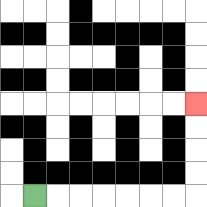{'start': '[1, 8]', 'end': '[8, 4]', 'path_directions': 'R,R,R,R,R,R,R,U,U,U,U', 'path_coordinates': '[[1, 8], [2, 8], [3, 8], [4, 8], [5, 8], [6, 8], [7, 8], [8, 8], [8, 7], [8, 6], [8, 5], [8, 4]]'}